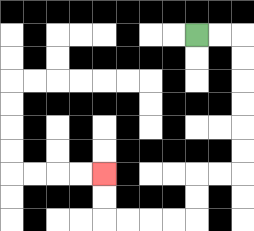{'start': '[8, 1]', 'end': '[4, 7]', 'path_directions': 'R,R,D,D,D,D,D,D,L,L,D,D,L,L,L,L,U,U', 'path_coordinates': '[[8, 1], [9, 1], [10, 1], [10, 2], [10, 3], [10, 4], [10, 5], [10, 6], [10, 7], [9, 7], [8, 7], [8, 8], [8, 9], [7, 9], [6, 9], [5, 9], [4, 9], [4, 8], [4, 7]]'}